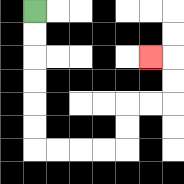{'start': '[1, 0]', 'end': '[6, 2]', 'path_directions': 'D,D,D,D,D,D,R,R,R,R,U,U,R,R,U,U,L', 'path_coordinates': '[[1, 0], [1, 1], [1, 2], [1, 3], [1, 4], [1, 5], [1, 6], [2, 6], [3, 6], [4, 6], [5, 6], [5, 5], [5, 4], [6, 4], [7, 4], [7, 3], [7, 2], [6, 2]]'}